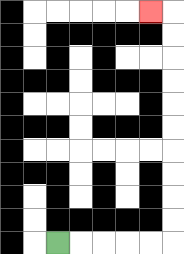{'start': '[2, 10]', 'end': '[6, 0]', 'path_directions': 'R,R,R,R,R,U,U,U,U,U,U,U,U,U,U,L', 'path_coordinates': '[[2, 10], [3, 10], [4, 10], [5, 10], [6, 10], [7, 10], [7, 9], [7, 8], [7, 7], [7, 6], [7, 5], [7, 4], [7, 3], [7, 2], [7, 1], [7, 0], [6, 0]]'}